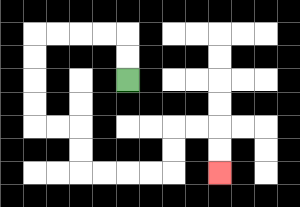{'start': '[5, 3]', 'end': '[9, 7]', 'path_directions': 'U,U,L,L,L,L,D,D,D,D,R,R,D,D,R,R,R,R,U,U,R,R,D,D', 'path_coordinates': '[[5, 3], [5, 2], [5, 1], [4, 1], [3, 1], [2, 1], [1, 1], [1, 2], [1, 3], [1, 4], [1, 5], [2, 5], [3, 5], [3, 6], [3, 7], [4, 7], [5, 7], [6, 7], [7, 7], [7, 6], [7, 5], [8, 5], [9, 5], [9, 6], [9, 7]]'}